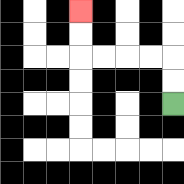{'start': '[7, 4]', 'end': '[3, 0]', 'path_directions': 'U,U,L,L,L,L,U,U', 'path_coordinates': '[[7, 4], [7, 3], [7, 2], [6, 2], [5, 2], [4, 2], [3, 2], [3, 1], [3, 0]]'}